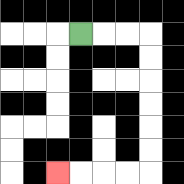{'start': '[3, 1]', 'end': '[2, 7]', 'path_directions': 'R,R,R,D,D,D,D,D,D,L,L,L,L', 'path_coordinates': '[[3, 1], [4, 1], [5, 1], [6, 1], [6, 2], [6, 3], [6, 4], [6, 5], [6, 6], [6, 7], [5, 7], [4, 7], [3, 7], [2, 7]]'}